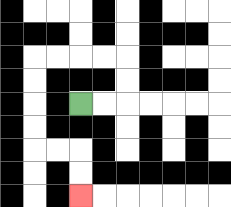{'start': '[3, 4]', 'end': '[3, 8]', 'path_directions': 'R,R,U,U,L,L,L,L,D,D,D,D,R,R,D,D', 'path_coordinates': '[[3, 4], [4, 4], [5, 4], [5, 3], [5, 2], [4, 2], [3, 2], [2, 2], [1, 2], [1, 3], [1, 4], [1, 5], [1, 6], [2, 6], [3, 6], [3, 7], [3, 8]]'}